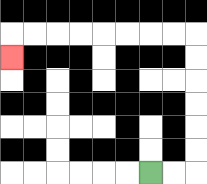{'start': '[6, 7]', 'end': '[0, 2]', 'path_directions': 'R,R,U,U,U,U,U,U,L,L,L,L,L,L,L,L,D', 'path_coordinates': '[[6, 7], [7, 7], [8, 7], [8, 6], [8, 5], [8, 4], [8, 3], [8, 2], [8, 1], [7, 1], [6, 1], [5, 1], [4, 1], [3, 1], [2, 1], [1, 1], [0, 1], [0, 2]]'}